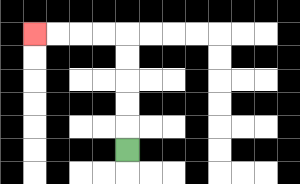{'start': '[5, 6]', 'end': '[1, 1]', 'path_directions': 'U,U,U,U,U,L,L,L,L', 'path_coordinates': '[[5, 6], [5, 5], [5, 4], [5, 3], [5, 2], [5, 1], [4, 1], [3, 1], [2, 1], [1, 1]]'}